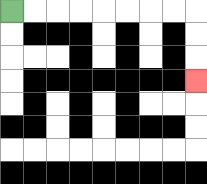{'start': '[0, 0]', 'end': '[8, 3]', 'path_directions': 'R,R,R,R,R,R,R,R,D,D,D', 'path_coordinates': '[[0, 0], [1, 0], [2, 0], [3, 0], [4, 0], [5, 0], [6, 0], [7, 0], [8, 0], [8, 1], [8, 2], [8, 3]]'}